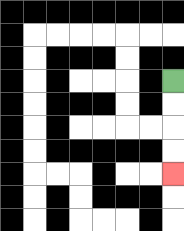{'start': '[7, 3]', 'end': '[7, 7]', 'path_directions': 'D,D,D,D', 'path_coordinates': '[[7, 3], [7, 4], [7, 5], [7, 6], [7, 7]]'}